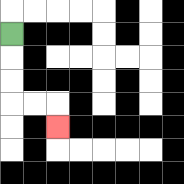{'start': '[0, 1]', 'end': '[2, 5]', 'path_directions': 'D,D,D,R,R,D', 'path_coordinates': '[[0, 1], [0, 2], [0, 3], [0, 4], [1, 4], [2, 4], [2, 5]]'}